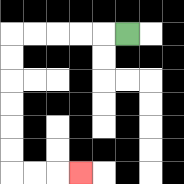{'start': '[5, 1]', 'end': '[3, 7]', 'path_directions': 'L,L,L,L,L,D,D,D,D,D,D,R,R,R', 'path_coordinates': '[[5, 1], [4, 1], [3, 1], [2, 1], [1, 1], [0, 1], [0, 2], [0, 3], [0, 4], [0, 5], [0, 6], [0, 7], [1, 7], [2, 7], [3, 7]]'}